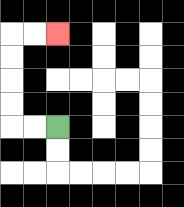{'start': '[2, 5]', 'end': '[2, 1]', 'path_directions': 'L,L,U,U,U,U,R,R', 'path_coordinates': '[[2, 5], [1, 5], [0, 5], [0, 4], [0, 3], [0, 2], [0, 1], [1, 1], [2, 1]]'}